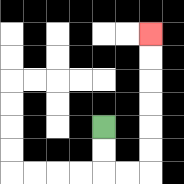{'start': '[4, 5]', 'end': '[6, 1]', 'path_directions': 'D,D,R,R,U,U,U,U,U,U', 'path_coordinates': '[[4, 5], [4, 6], [4, 7], [5, 7], [6, 7], [6, 6], [6, 5], [6, 4], [6, 3], [6, 2], [6, 1]]'}